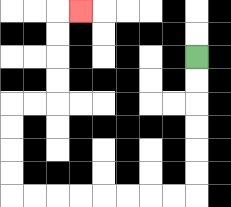{'start': '[8, 2]', 'end': '[3, 0]', 'path_directions': 'D,D,D,D,D,D,L,L,L,L,L,L,L,L,U,U,U,U,R,R,U,U,U,U,R', 'path_coordinates': '[[8, 2], [8, 3], [8, 4], [8, 5], [8, 6], [8, 7], [8, 8], [7, 8], [6, 8], [5, 8], [4, 8], [3, 8], [2, 8], [1, 8], [0, 8], [0, 7], [0, 6], [0, 5], [0, 4], [1, 4], [2, 4], [2, 3], [2, 2], [2, 1], [2, 0], [3, 0]]'}